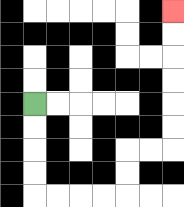{'start': '[1, 4]', 'end': '[7, 0]', 'path_directions': 'D,D,D,D,R,R,R,R,U,U,R,R,U,U,U,U,U,U', 'path_coordinates': '[[1, 4], [1, 5], [1, 6], [1, 7], [1, 8], [2, 8], [3, 8], [4, 8], [5, 8], [5, 7], [5, 6], [6, 6], [7, 6], [7, 5], [7, 4], [7, 3], [7, 2], [7, 1], [7, 0]]'}